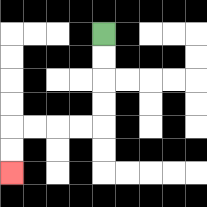{'start': '[4, 1]', 'end': '[0, 7]', 'path_directions': 'D,D,D,D,L,L,L,L,D,D', 'path_coordinates': '[[4, 1], [4, 2], [4, 3], [4, 4], [4, 5], [3, 5], [2, 5], [1, 5], [0, 5], [0, 6], [0, 7]]'}